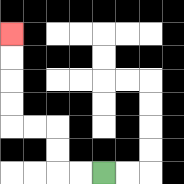{'start': '[4, 7]', 'end': '[0, 1]', 'path_directions': 'L,L,U,U,L,L,U,U,U,U', 'path_coordinates': '[[4, 7], [3, 7], [2, 7], [2, 6], [2, 5], [1, 5], [0, 5], [0, 4], [0, 3], [0, 2], [0, 1]]'}